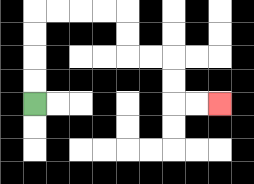{'start': '[1, 4]', 'end': '[9, 4]', 'path_directions': 'U,U,U,U,R,R,R,R,D,D,R,R,D,D,R,R', 'path_coordinates': '[[1, 4], [1, 3], [1, 2], [1, 1], [1, 0], [2, 0], [3, 0], [4, 0], [5, 0], [5, 1], [5, 2], [6, 2], [7, 2], [7, 3], [7, 4], [8, 4], [9, 4]]'}